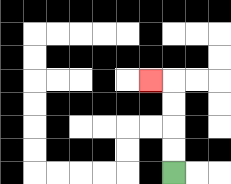{'start': '[7, 7]', 'end': '[6, 3]', 'path_directions': 'U,U,U,U,L', 'path_coordinates': '[[7, 7], [7, 6], [7, 5], [7, 4], [7, 3], [6, 3]]'}